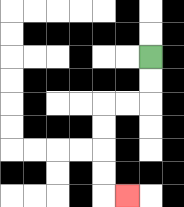{'start': '[6, 2]', 'end': '[5, 8]', 'path_directions': 'D,D,L,L,D,D,D,D,R', 'path_coordinates': '[[6, 2], [6, 3], [6, 4], [5, 4], [4, 4], [4, 5], [4, 6], [4, 7], [4, 8], [5, 8]]'}